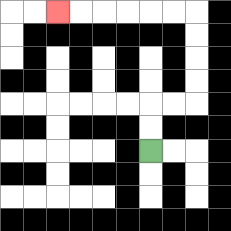{'start': '[6, 6]', 'end': '[2, 0]', 'path_directions': 'U,U,R,R,U,U,U,U,L,L,L,L,L,L', 'path_coordinates': '[[6, 6], [6, 5], [6, 4], [7, 4], [8, 4], [8, 3], [8, 2], [8, 1], [8, 0], [7, 0], [6, 0], [5, 0], [4, 0], [3, 0], [2, 0]]'}